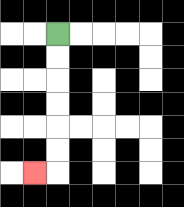{'start': '[2, 1]', 'end': '[1, 7]', 'path_directions': 'D,D,D,D,D,D,L', 'path_coordinates': '[[2, 1], [2, 2], [2, 3], [2, 4], [2, 5], [2, 6], [2, 7], [1, 7]]'}